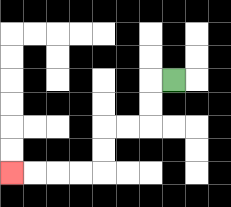{'start': '[7, 3]', 'end': '[0, 7]', 'path_directions': 'L,D,D,L,L,D,D,L,L,L,L', 'path_coordinates': '[[7, 3], [6, 3], [6, 4], [6, 5], [5, 5], [4, 5], [4, 6], [4, 7], [3, 7], [2, 7], [1, 7], [0, 7]]'}